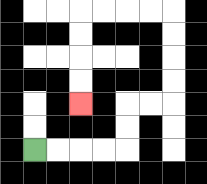{'start': '[1, 6]', 'end': '[3, 4]', 'path_directions': 'R,R,R,R,U,U,R,R,U,U,U,U,L,L,L,L,D,D,D,D', 'path_coordinates': '[[1, 6], [2, 6], [3, 6], [4, 6], [5, 6], [5, 5], [5, 4], [6, 4], [7, 4], [7, 3], [7, 2], [7, 1], [7, 0], [6, 0], [5, 0], [4, 0], [3, 0], [3, 1], [3, 2], [3, 3], [3, 4]]'}